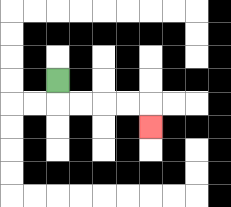{'start': '[2, 3]', 'end': '[6, 5]', 'path_directions': 'D,R,R,R,R,D', 'path_coordinates': '[[2, 3], [2, 4], [3, 4], [4, 4], [5, 4], [6, 4], [6, 5]]'}